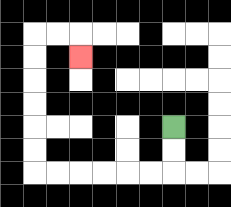{'start': '[7, 5]', 'end': '[3, 2]', 'path_directions': 'D,D,L,L,L,L,L,L,U,U,U,U,U,U,R,R,D', 'path_coordinates': '[[7, 5], [7, 6], [7, 7], [6, 7], [5, 7], [4, 7], [3, 7], [2, 7], [1, 7], [1, 6], [1, 5], [1, 4], [1, 3], [1, 2], [1, 1], [2, 1], [3, 1], [3, 2]]'}